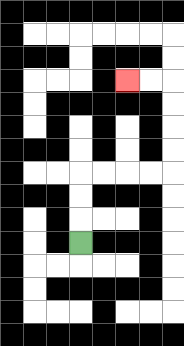{'start': '[3, 10]', 'end': '[5, 3]', 'path_directions': 'U,U,U,R,R,R,R,U,U,U,U,L,L', 'path_coordinates': '[[3, 10], [3, 9], [3, 8], [3, 7], [4, 7], [5, 7], [6, 7], [7, 7], [7, 6], [7, 5], [7, 4], [7, 3], [6, 3], [5, 3]]'}